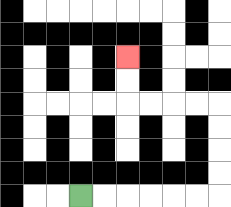{'start': '[3, 8]', 'end': '[5, 2]', 'path_directions': 'R,R,R,R,R,R,U,U,U,U,L,L,L,L,U,U', 'path_coordinates': '[[3, 8], [4, 8], [5, 8], [6, 8], [7, 8], [8, 8], [9, 8], [9, 7], [9, 6], [9, 5], [9, 4], [8, 4], [7, 4], [6, 4], [5, 4], [5, 3], [5, 2]]'}